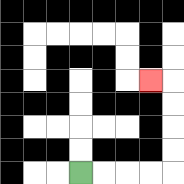{'start': '[3, 7]', 'end': '[6, 3]', 'path_directions': 'R,R,R,R,U,U,U,U,L', 'path_coordinates': '[[3, 7], [4, 7], [5, 7], [6, 7], [7, 7], [7, 6], [7, 5], [7, 4], [7, 3], [6, 3]]'}